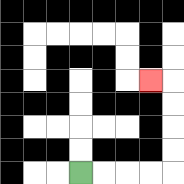{'start': '[3, 7]', 'end': '[6, 3]', 'path_directions': 'R,R,R,R,U,U,U,U,L', 'path_coordinates': '[[3, 7], [4, 7], [5, 7], [6, 7], [7, 7], [7, 6], [7, 5], [7, 4], [7, 3], [6, 3]]'}